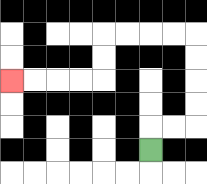{'start': '[6, 6]', 'end': '[0, 3]', 'path_directions': 'U,R,R,U,U,U,U,L,L,L,L,D,D,L,L,L,L', 'path_coordinates': '[[6, 6], [6, 5], [7, 5], [8, 5], [8, 4], [8, 3], [8, 2], [8, 1], [7, 1], [6, 1], [5, 1], [4, 1], [4, 2], [4, 3], [3, 3], [2, 3], [1, 3], [0, 3]]'}